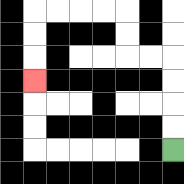{'start': '[7, 6]', 'end': '[1, 3]', 'path_directions': 'U,U,U,U,L,L,U,U,L,L,L,L,D,D,D', 'path_coordinates': '[[7, 6], [7, 5], [7, 4], [7, 3], [7, 2], [6, 2], [5, 2], [5, 1], [5, 0], [4, 0], [3, 0], [2, 0], [1, 0], [1, 1], [1, 2], [1, 3]]'}